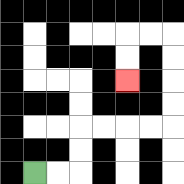{'start': '[1, 7]', 'end': '[5, 3]', 'path_directions': 'R,R,U,U,R,R,R,R,U,U,U,U,L,L,D,D', 'path_coordinates': '[[1, 7], [2, 7], [3, 7], [3, 6], [3, 5], [4, 5], [5, 5], [6, 5], [7, 5], [7, 4], [7, 3], [7, 2], [7, 1], [6, 1], [5, 1], [5, 2], [5, 3]]'}